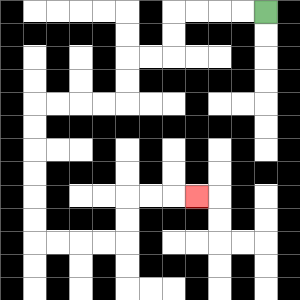{'start': '[11, 0]', 'end': '[8, 8]', 'path_directions': 'L,L,L,L,D,D,L,L,D,D,L,L,L,L,D,D,D,D,D,D,R,R,R,R,U,U,R,R,R', 'path_coordinates': '[[11, 0], [10, 0], [9, 0], [8, 0], [7, 0], [7, 1], [7, 2], [6, 2], [5, 2], [5, 3], [5, 4], [4, 4], [3, 4], [2, 4], [1, 4], [1, 5], [1, 6], [1, 7], [1, 8], [1, 9], [1, 10], [2, 10], [3, 10], [4, 10], [5, 10], [5, 9], [5, 8], [6, 8], [7, 8], [8, 8]]'}